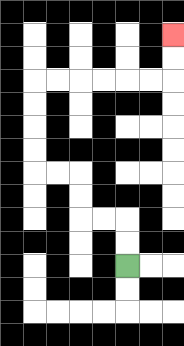{'start': '[5, 11]', 'end': '[7, 1]', 'path_directions': 'U,U,L,L,U,U,L,L,U,U,U,U,R,R,R,R,R,R,U,U', 'path_coordinates': '[[5, 11], [5, 10], [5, 9], [4, 9], [3, 9], [3, 8], [3, 7], [2, 7], [1, 7], [1, 6], [1, 5], [1, 4], [1, 3], [2, 3], [3, 3], [4, 3], [5, 3], [6, 3], [7, 3], [7, 2], [7, 1]]'}